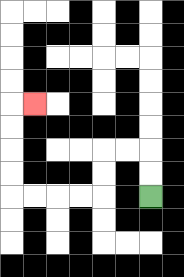{'start': '[6, 8]', 'end': '[1, 4]', 'path_directions': 'U,U,L,L,D,D,L,L,L,L,U,U,U,U,R', 'path_coordinates': '[[6, 8], [6, 7], [6, 6], [5, 6], [4, 6], [4, 7], [4, 8], [3, 8], [2, 8], [1, 8], [0, 8], [0, 7], [0, 6], [0, 5], [0, 4], [1, 4]]'}